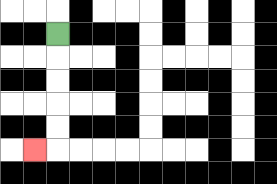{'start': '[2, 1]', 'end': '[1, 6]', 'path_directions': 'D,D,D,D,D,L', 'path_coordinates': '[[2, 1], [2, 2], [2, 3], [2, 4], [2, 5], [2, 6], [1, 6]]'}